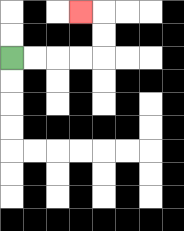{'start': '[0, 2]', 'end': '[3, 0]', 'path_directions': 'R,R,R,R,U,U,L', 'path_coordinates': '[[0, 2], [1, 2], [2, 2], [3, 2], [4, 2], [4, 1], [4, 0], [3, 0]]'}